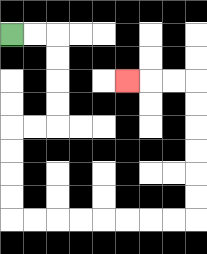{'start': '[0, 1]', 'end': '[5, 3]', 'path_directions': 'R,R,D,D,D,D,L,L,D,D,D,D,R,R,R,R,R,R,R,R,U,U,U,U,U,U,L,L,L', 'path_coordinates': '[[0, 1], [1, 1], [2, 1], [2, 2], [2, 3], [2, 4], [2, 5], [1, 5], [0, 5], [0, 6], [0, 7], [0, 8], [0, 9], [1, 9], [2, 9], [3, 9], [4, 9], [5, 9], [6, 9], [7, 9], [8, 9], [8, 8], [8, 7], [8, 6], [8, 5], [8, 4], [8, 3], [7, 3], [6, 3], [5, 3]]'}